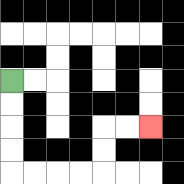{'start': '[0, 3]', 'end': '[6, 5]', 'path_directions': 'D,D,D,D,R,R,R,R,U,U,R,R', 'path_coordinates': '[[0, 3], [0, 4], [0, 5], [0, 6], [0, 7], [1, 7], [2, 7], [3, 7], [4, 7], [4, 6], [4, 5], [5, 5], [6, 5]]'}